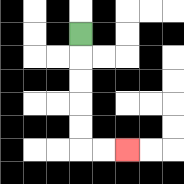{'start': '[3, 1]', 'end': '[5, 6]', 'path_directions': 'D,D,D,D,D,R,R', 'path_coordinates': '[[3, 1], [3, 2], [3, 3], [3, 4], [3, 5], [3, 6], [4, 6], [5, 6]]'}